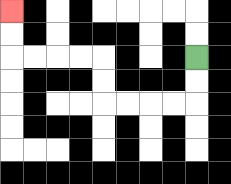{'start': '[8, 2]', 'end': '[0, 0]', 'path_directions': 'D,D,L,L,L,L,U,U,L,L,L,L,U,U', 'path_coordinates': '[[8, 2], [8, 3], [8, 4], [7, 4], [6, 4], [5, 4], [4, 4], [4, 3], [4, 2], [3, 2], [2, 2], [1, 2], [0, 2], [0, 1], [0, 0]]'}